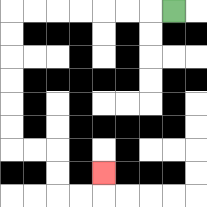{'start': '[7, 0]', 'end': '[4, 7]', 'path_directions': 'L,L,L,L,L,L,L,D,D,D,D,D,D,R,R,D,D,R,R,U', 'path_coordinates': '[[7, 0], [6, 0], [5, 0], [4, 0], [3, 0], [2, 0], [1, 0], [0, 0], [0, 1], [0, 2], [0, 3], [0, 4], [0, 5], [0, 6], [1, 6], [2, 6], [2, 7], [2, 8], [3, 8], [4, 8], [4, 7]]'}